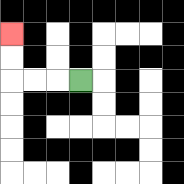{'start': '[3, 3]', 'end': '[0, 1]', 'path_directions': 'L,L,L,U,U', 'path_coordinates': '[[3, 3], [2, 3], [1, 3], [0, 3], [0, 2], [0, 1]]'}